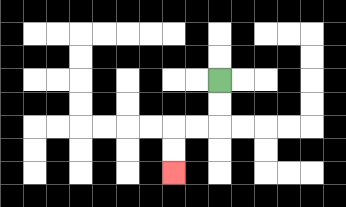{'start': '[9, 3]', 'end': '[7, 7]', 'path_directions': 'D,D,L,L,D,D', 'path_coordinates': '[[9, 3], [9, 4], [9, 5], [8, 5], [7, 5], [7, 6], [7, 7]]'}